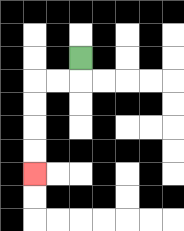{'start': '[3, 2]', 'end': '[1, 7]', 'path_directions': 'D,L,L,D,D,D,D', 'path_coordinates': '[[3, 2], [3, 3], [2, 3], [1, 3], [1, 4], [1, 5], [1, 6], [1, 7]]'}